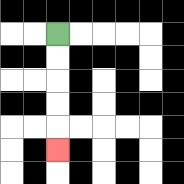{'start': '[2, 1]', 'end': '[2, 6]', 'path_directions': 'D,D,D,D,D', 'path_coordinates': '[[2, 1], [2, 2], [2, 3], [2, 4], [2, 5], [2, 6]]'}